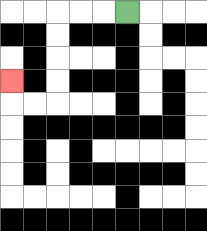{'start': '[5, 0]', 'end': '[0, 3]', 'path_directions': 'L,L,L,D,D,D,D,L,L,U', 'path_coordinates': '[[5, 0], [4, 0], [3, 0], [2, 0], [2, 1], [2, 2], [2, 3], [2, 4], [1, 4], [0, 4], [0, 3]]'}